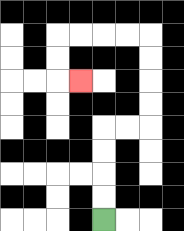{'start': '[4, 9]', 'end': '[3, 3]', 'path_directions': 'U,U,U,U,R,R,U,U,U,U,L,L,L,L,D,D,R', 'path_coordinates': '[[4, 9], [4, 8], [4, 7], [4, 6], [4, 5], [5, 5], [6, 5], [6, 4], [6, 3], [6, 2], [6, 1], [5, 1], [4, 1], [3, 1], [2, 1], [2, 2], [2, 3], [3, 3]]'}